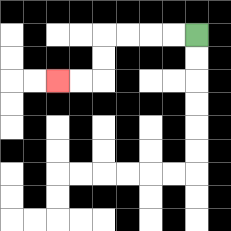{'start': '[8, 1]', 'end': '[2, 3]', 'path_directions': 'L,L,L,L,D,D,L,L', 'path_coordinates': '[[8, 1], [7, 1], [6, 1], [5, 1], [4, 1], [4, 2], [4, 3], [3, 3], [2, 3]]'}